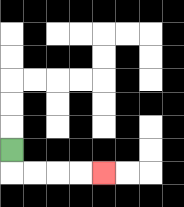{'start': '[0, 6]', 'end': '[4, 7]', 'path_directions': 'D,R,R,R,R', 'path_coordinates': '[[0, 6], [0, 7], [1, 7], [2, 7], [3, 7], [4, 7]]'}